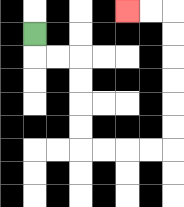{'start': '[1, 1]', 'end': '[5, 0]', 'path_directions': 'D,R,R,D,D,D,D,R,R,R,R,U,U,U,U,U,U,L,L', 'path_coordinates': '[[1, 1], [1, 2], [2, 2], [3, 2], [3, 3], [3, 4], [3, 5], [3, 6], [4, 6], [5, 6], [6, 6], [7, 6], [7, 5], [7, 4], [7, 3], [7, 2], [7, 1], [7, 0], [6, 0], [5, 0]]'}